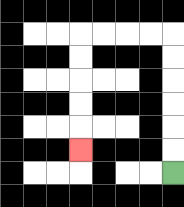{'start': '[7, 7]', 'end': '[3, 6]', 'path_directions': 'U,U,U,U,U,U,L,L,L,L,D,D,D,D,D', 'path_coordinates': '[[7, 7], [7, 6], [7, 5], [7, 4], [7, 3], [7, 2], [7, 1], [6, 1], [5, 1], [4, 1], [3, 1], [3, 2], [3, 3], [3, 4], [3, 5], [3, 6]]'}